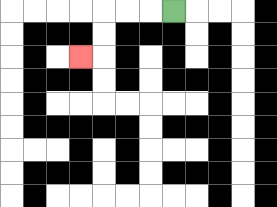{'start': '[7, 0]', 'end': '[3, 2]', 'path_directions': 'L,L,L,D,D,L', 'path_coordinates': '[[7, 0], [6, 0], [5, 0], [4, 0], [4, 1], [4, 2], [3, 2]]'}